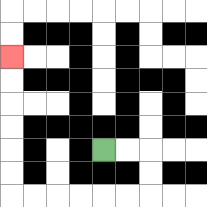{'start': '[4, 6]', 'end': '[0, 2]', 'path_directions': 'R,R,D,D,L,L,L,L,L,L,U,U,U,U,U,U', 'path_coordinates': '[[4, 6], [5, 6], [6, 6], [6, 7], [6, 8], [5, 8], [4, 8], [3, 8], [2, 8], [1, 8], [0, 8], [0, 7], [0, 6], [0, 5], [0, 4], [0, 3], [0, 2]]'}